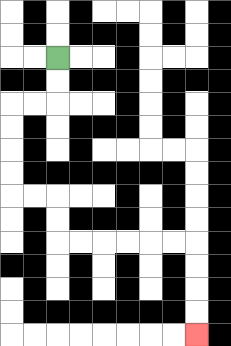{'start': '[2, 2]', 'end': '[8, 14]', 'path_directions': 'D,D,L,L,D,D,D,D,R,R,D,D,R,R,R,R,R,R,D,D,D,D', 'path_coordinates': '[[2, 2], [2, 3], [2, 4], [1, 4], [0, 4], [0, 5], [0, 6], [0, 7], [0, 8], [1, 8], [2, 8], [2, 9], [2, 10], [3, 10], [4, 10], [5, 10], [6, 10], [7, 10], [8, 10], [8, 11], [8, 12], [8, 13], [8, 14]]'}